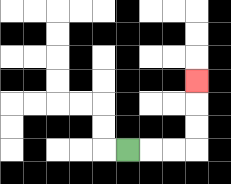{'start': '[5, 6]', 'end': '[8, 3]', 'path_directions': 'R,R,R,U,U,U', 'path_coordinates': '[[5, 6], [6, 6], [7, 6], [8, 6], [8, 5], [8, 4], [8, 3]]'}